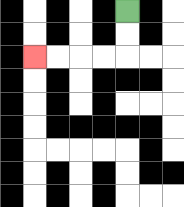{'start': '[5, 0]', 'end': '[1, 2]', 'path_directions': 'D,D,L,L,L,L', 'path_coordinates': '[[5, 0], [5, 1], [5, 2], [4, 2], [3, 2], [2, 2], [1, 2]]'}